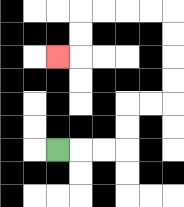{'start': '[2, 6]', 'end': '[2, 2]', 'path_directions': 'R,R,R,U,U,R,R,U,U,U,U,L,L,L,L,D,D,L', 'path_coordinates': '[[2, 6], [3, 6], [4, 6], [5, 6], [5, 5], [5, 4], [6, 4], [7, 4], [7, 3], [7, 2], [7, 1], [7, 0], [6, 0], [5, 0], [4, 0], [3, 0], [3, 1], [3, 2], [2, 2]]'}